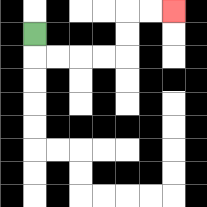{'start': '[1, 1]', 'end': '[7, 0]', 'path_directions': 'D,R,R,R,R,U,U,R,R', 'path_coordinates': '[[1, 1], [1, 2], [2, 2], [3, 2], [4, 2], [5, 2], [5, 1], [5, 0], [6, 0], [7, 0]]'}